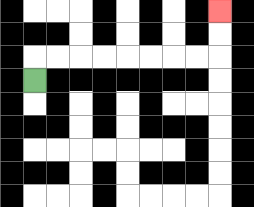{'start': '[1, 3]', 'end': '[9, 0]', 'path_directions': 'U,R,R,R,R,R,R,R,R,U,U', 'path_coordinates': '[[1, 3], [1, 2], [2, 2], [3, 2], [4, 2], [5, 2], [6, 2], [7, 2], [8, 2], [9, 2], [9, 1], [9, 0]]'}